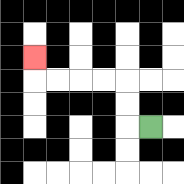{'start': '[6, 5]', 'end': '[1, 2]', 'path_directions': 'L,U,U,L,L,L,L,U', 'path_coordinates': '[[6, 5], [5, 5], [5, 4], [5, 3], [4, 3], [3, 3], [2, 3], [1, 3], [1, 2]]'}